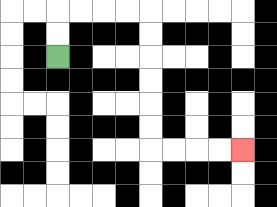{'start': '[2, 2]', 'end': '[10, 6]', 'path_directions': 'U,U,R,R,R,R,D,D,D,D,D,D,R,R,R,R', 'path_coordinates': '[[2, 2], [2, 1], [2, 0], [3, 0], [4, 0], [5, 0], [6, 0], [6, 1], [6, 2], [6, 3], [6, 4], [6, 5], [6, 6], [7, 6], [8, 6], [9, 6], [10, 6]]'}